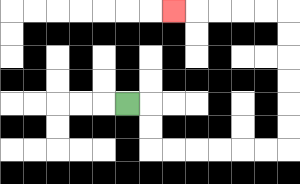{'start': '[5, 4]', 'end': '[7, 0]', 'path_directions': 'R,D,D,R,R,R,R,R,R,U,U,U,U,U,U,L,L,L,L,L', 'path_coordinates': '[[5, 4], [6, 4], [6, 5], [6, 6], [7, 6], [8, 6], [9, 6], [10, 6], [11, 6], [12, 6], [12, 5], [12, 4], [12, 3], [12, 2], [12, 1], [12, 0], [11, 0], [10, 0], [9, 0], [8, 0], [7, 0]]'}